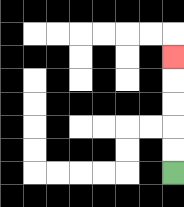{'start': '[7, 7]', 'end': '[7, 2]', 'path_directions': 'U,U,U,U,U', 'path_coordinates': '[[7, 7], [7, 6], [7, 5], [7, 4], [7, 3], [7, 2]]'}